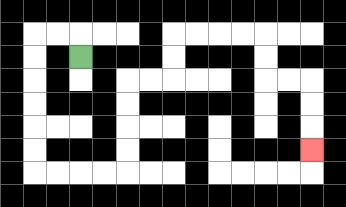{'start': '[3, 2]', 'end': '[13, 6]', 'path_directions': 'U,L,L,D,D,D,D,D,D,R,R,R,R,U,U,U,U,R,R,U,U,R,R,R,R,D,D,R,R,D,D,D', 'path_coordinates': '[[3, 2], [3, 1], [2, 1], [1, 1], [1, 2], [1, 3], [1, 4], [1, 5], [1, 6], [1, 7], [2, 7], [3, 7], [4, 7], [5, 7], [5, 6], [5, 5], [5, 4], [5, 3], [6, 3], [7, 3], [7, 2], [7, 1], [8, 1], [9, 1], [10, 1], [11, 1], [11, 2], [11, 3], [12, 3], [13, 3], [13, 4], [13, 5], [13, 6]]'}